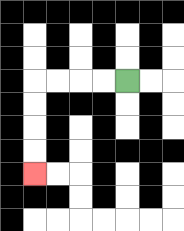{'start': '[5, 3]', 'end': '[1, 7]', 'path_directions': 'L,L,L,L,D,D,D,D', 'path_coordinates': '[[5, 3], [4, 3], [3, 3], [2, 3], [1, 3], [1, 4], [1, 5], [1, 6], [1, 7]]'}